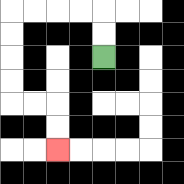{'start': '[4, 2]', 'end': '[2, 6]', 'path_directions': 'U,U,L,L,L,L,D,D,D,D,R,R,D,D', 'path_coordinates': '[[4, 2], [4, 1], [4, 0], [3, 0], [2, 0], [1, 0], [0, 0], [0, 1], [0, 2], [0, 3], [0, 4], [1, 4], [2, 4], [2, 5], [2, 6]]'}